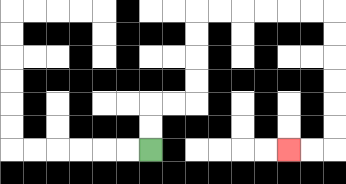{'start': '[6, 6]', 'end': '[12, 6]', 'path_directions': 'U,U,R,R,U,U,U,U,R,R,R,R,R,R,D,D,D,D,D,D,L,L', 'path_coordinates': '[[6, 6], [6, 5], [6, 4], [7, 4], [8, 4], [8, 3], [8, 2], [8, 1], [8, 0], [9, 0], [10, 0], [11, 0], [12, 0], [13, 0], [14, 0], [14, 1], [14, 2], [14, 3], [14, 4], [14, 5], [14, 6], [13, 6], [12, 6]]'}